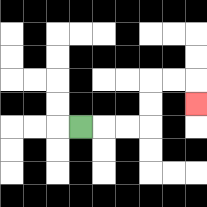{'start': '[3, 5]', 'end': '[8, 4]', 'path_directions': 'R,R,R,U,U,R,R,D', 'path_coordinates': '[[3, 5], [4, 5], [5, 5], [6, 5], [6, 4], [6, 3], [7, 3], [8, 3], [8, 4]]'}